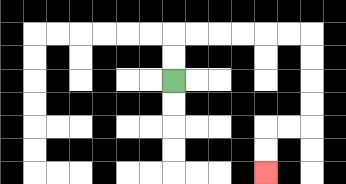{'start': '[7, 3]', 'end': '[11, 7]', 'path_directions': 'U,U,R,R,R,R,R,R,D,D,D,D,L,L,D,D', 'path_coordinates': '[[7, 3], [7, 2], [7, 1], [8, 1], [9, 1], [10, 1], [11, 1], [12, 1], [13, 1], [13, 2], [13, 3], [13, 4], [13, 5], [12, 5], [11, 5], [11, 6], [11, 7]]'}